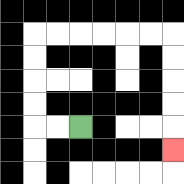{'start': '[3, 5]', 'end': '[7, 6]', 'path_directions': 'L,L,U,U,U,U,R,R,R,R,R,R,D,D,D,D,D', 'path_coordinates': '[[3, 5], [2, 5], [1, 5], [1, 4], [1, 3], [1, 2], [1, 1], [2, 1], [3, 1], [4, 1], [5, 1], [6, 1], [7, 1], [7, 2], [7, 3], [7, 4], [7, 5], [7, 6]]'}